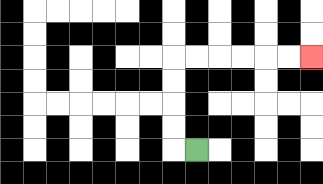{'start': '[8, 6]', 'end': '[13, 2]', 'path_directions': 'L,U,U,U,U,R,R,R,R,R,R', 'path_coordinates': '[[8, 6], [7, 6], [7, 5], [7, 4], [7, 3], [7, 2], [8, 2], [9, 2], [10, 2], [11, 2], [12, 2], [13, 2]]'}